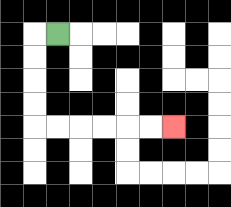{'start': '[2, 1]', 'end': '[7, 5]', 'path_directions': 'L,D,D,D,D,R,R,R,R,R,R', 'path_coordinates': '[[2, 1], [1, 1], [1, 2], [1, 3], [1, 4], [1, 5], [2, 5], [3, 5], [4, 5], [5, 5], [6, 5], [7, 5]]'}